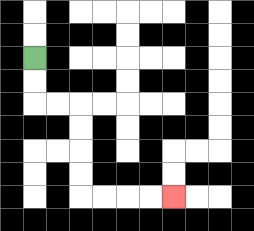{'start': '[1, 2]', 'end': '[7, 8]', 'path_directions': 'D,D,R,R,D,D,D,D,R,R,R,R', 'path_coordinates': '[[1, 2], [1, 3], [1, 4], [2, 4], [3, 4], [3, 5], [3, 6], [3, 7], [3, 8], [4, 8], [5, 8], [6, 8], [7, 8]]'}